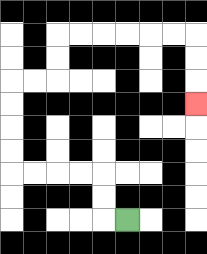{'start': '[5, 9]', 'end': '[8, 4]', 'path_directions': 'L,U,U,L,L,L,L,U,U,U,U,R,R,U,U,R,R,R,R,R,R,D,D,D', 'path_coordinates': '[[5, 9], [4, 9], [4, 8], [4, 7], [3, 7], [2, 7], [1, 7], [0, 7], [0, 6], [0, 5], [0, 4], [0, 3], [1, 3], [2, 3], [2, 2], [2, 1], [3, 1], [4, 1], [5, 1], [6, 1], [7, 1], [8, 1], [8, 2], [8, 3], [8, 4]]'}